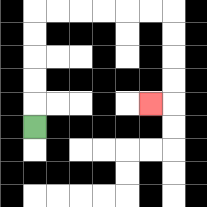{'start': '[1, 5]', 'end': '[6, 4]', 'path_directions': 'U,U,U,U,U,R,R,R,R,R,R,D,D,D,D,L', 'path_coordinates': '[[1, 5], [1, 4], [1, 3], [1, 2], [1, 1], [1, 0], [2, 0], [3, 0], [4, 0], [5, 0], [6, 0], [7, 0], [7, 1], [7, 2], [7, 3], [7, 4], [6, 4]]'}